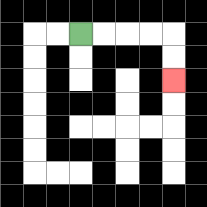{'start': '[3, 1]', 'end': '[7, 3]', 'path_directions': 'R,R,R,R,D,D', 'path_coordinates': '[[3, 1], [4, 1], [5, 1], [6, 1], [7, 1], [7, 2], [7, 3]]'}